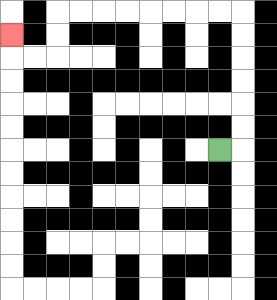{'start': '[9, 6]', 'end': '[0, 1]', 'path_directions': 'R,U,U,U,U,U,U,L,L,L,L,L,L,L,L,D,D,L,L,U', 'path_coordinates': '[[9, 6], [10, 6], [10, 5], [10, 4], [10, 3], [10, 2], [10, 1], [10, 0], [9, 0], [8, 0], [7, 0], [6, 0], [5, 0], [4, 0], [3, 0], [2, 0], [2, 1], [2, 2], [1, 2], [0, 2], [0, 1]]'}